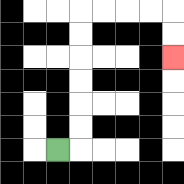{'start': '[2, 6]', 'end': '[7, 2]', 'path_directions': 'R,U,U,U,U,U,U,R,R,R,R,D,D', 'path_coordinates': '[[2, 6], [3, 6], [3, 5], [3, 4], [3, 3], [3, 2], [3, 1], [3, 0], [4, 0], [5, 0], [6, 0], [7, 0], [7, 1], [7, 2]]'}